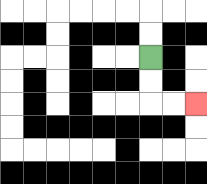{'start': '[6, 2]', 'end': '[8, 4]', 'path_directions': 'D,D,R,R', 'path_coordinates': '[[6, 2], [6, 3], [6, 4], [7, 4], [8, 4]]'}